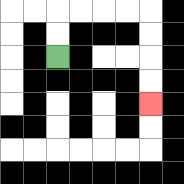{'start': '[2, 2]', 'end': '[6, 4]', 'path_directions': 'U,U,R,R,R,R,D,D,D,D', 'path_coordinates': '[[2, 2], [2, 1], [2, 0], [3, 0], [4, 0], [5, 0], [6, 0], [6, 1], [6, 2], [6, 3], [6, 4]]'}